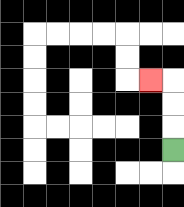{'start': '[7, 6]', 'end': '[6, 3]', 'path_directions': 'U,U,U,L', 'path_coordinates': '[[7, 6], [7, 5], [7, 4], [7, 3], [6, 3]]'}